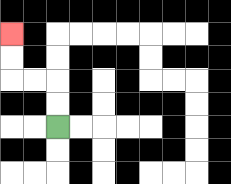{'start': '[2, 5]', 'end': '[0, 1]', 'path_directions': 'U,U,L,L,U,U', 'path_coordinates': '[[2, 5], [2, 4], [2, 3], [1, 3], [0, 3], [0, 2], [0, 1]]'}